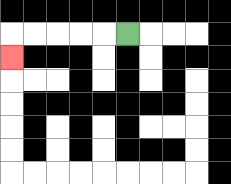{'start': '[5, 1]', 'end': '[0, 2]', 'path_directions': 'L,L,L,L,L,D', 'path_coordinates': '[[5, 1], [4, 1], [3, 1], [2, 1], [1, 1], [0, 1], [0, 2]]'}